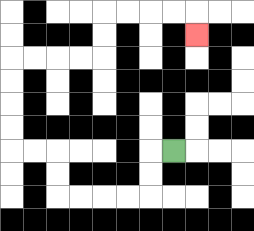{'start': '[7, 6]', 'end': '[8, 1]', 'path_directions': 'L,D,D,L,L,L,L,U,U,L,L,U,U,U,U,R,R,R,R,U,U,R,R,R,R,D', 'path_coordinates': '[[7, 6], [6, 6], [6, 7], [6, 8], [5, 8], [4, 8], [3, 8], [2, 8], [2, 7], [2, 6], [1, 6], [0, 6], [0, 5], [0, 4], [0, 3], [0, 2], [1, 2], [2, 2], [3, 2], [4, 2], [4, 1], [4, 0], [5, 0], [6, 0], [7, 0], [8, 0], [8, 1]]'}